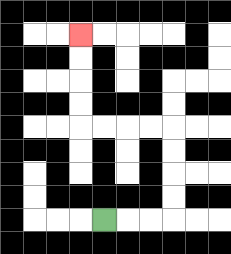{'start': '[4, 9]', 'end': '[3, 1]', 'path_directions': 'R,R,R,U,U,U,U,L,L,L,L,U,U,U,U', 'path_coordinates': '[[4, 9], [5, 9], [6, 9], [7, 9], [7, 8], [7, 7], [7, 6], [7, 5], [6, 5], [5, 5], [4, 5], [3, 5], [3, 4], [3, 3], [3, 2], [3, 1]]'}